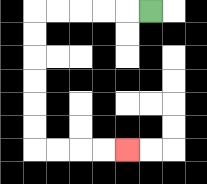{'start': '[6, 0]', 'end': '[5, 6]', 'path_directions': 'L,L,L,L,L,D,D,D,D,D,D,R,R,R,R', 'path_coordinates': '[[6, 0], [5, 0], [4, 0], [3, 0], [2, 0], [1, 0], [1, 1], [1, 2], [1, 3], [1, 4], [1, 5], [1, 6], [2, 6], [3, 6], [4, 6], [5, 6]]'}